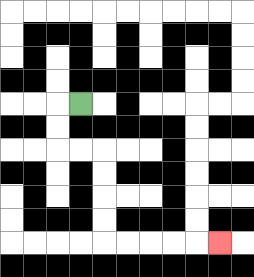{'start': '[3, 4]', 'end': '[9, 10]', 'path_directions': 'L,D,D,R,R,D,D,D,D,R,R,R,R,R', 'path_coordinates': '[[3, 4], [2, 4], [2, 5], [2, 6], [3, 6], [4, 6], [4, 7], [4, 8], [4, 9], [4, 10], [5, 10], [6, 10], [7, 10], [8, 10], [9, 10]]'}